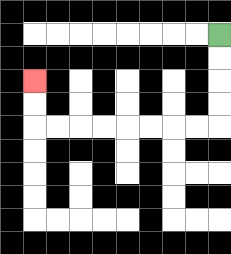{'start': '[9, 1]', 'end': '[1, 3]', 'path_directions': 'D,D,D,D,L,L,L,L,L,L,L,L,U,U', 'path_coordinates': '[[9, 1], [9, 2], [9, 3], [9, 4], [9, 5], [8, 5], [7, 5], [6, 5], [5, 5], [4, 5], [3, 5], [2, 5], [1, 5], [1, 4], [1, 3]]'}